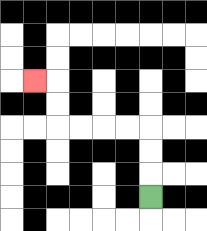{'start': '[6, 8]', 'end': '[1, 3]', 'path_directions': 'U,U,U,L,L,L,L,U,U,L', 'path_coordinates': '[[6, 8], [6, 7], [6, 6], [6, 5], [5, 5], [4, 5], [3, 5], [2, 5], [2, 4], [2, 3], [1, 3]]'}